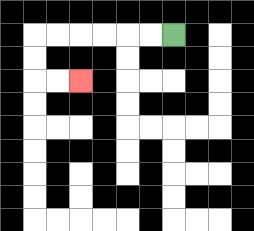{'start': '[7, 1]', 'end': '[3, 3]', 'path_directions': 'L,L,L,L,L,L,D,D,R,R', 'path_coordinates': '[[7, 1], [6, 1], [5, 1], [4, 1], [3, 1], [2, 1], [1, 1], [1, 2], [1, 3], [2, 3], [3, 3]]'}